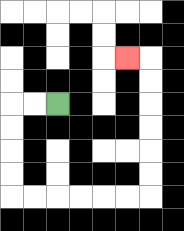{'start': '[2, 4]', 'end': '[5, 2]', 'path_directions': 'L,L,D,D,D,D,R,R,R,R,R,R,U,U,U,U,U,U,L', 'path_coordinates': '[[2, 4], [1, 4], [0, 4], [0, 5], [0, 6], [0, 7], [0, 8], [1, 8], [2, 8], [3, 8], [4, 8], [5, 8], [6, 8], [6, 7], [6, 6], [6, 5], [6, 4], [6, 3], [6, 2], [5, 2]]'}